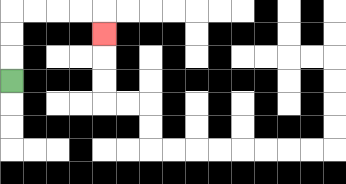{'start': '[0, 3]', 'end': '[4, 1]', 'path_directions': 'U,U,U,R,R,R,R,D', 'path_coordinates': '[[0, 3], [0, 2], [0, 1], [0, 0], [1, 0], [2, 0], [3, 0], [4, 0], [4, 1]]'}